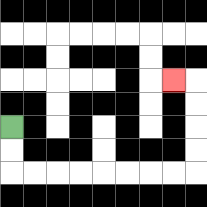{'start': '[0, 5]', 'end': '[7, 3]', 'path_directions': 'D,D,R,R,R,R,R,R,R,R,U,U,U,U,L', 'path_coordinates': '[[0, 5], [0, 6], [0, 7], [1, 7], [2, 7], [3, 7], [4, 7], [5, 7], [6, 7], [7, 7], [8, 7], [8, 6], [8, 5], [8, 4], [8, 3], [7, 3]]'}